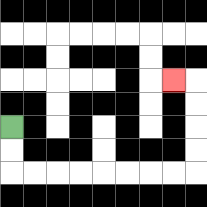{'start': '[0, 5]', 'end': '[7, 3]', 'path_directions': 'D,D,R,R,R,R,R,R,R,R,U,U,U,U,L', 'path_coordinates': '[[0, 5], [0, 6], [0, 7], [1, 7], [2, 7], [3, 7], [4, 7], [5, 7], [6, 7], [7, 7], [8, 7], [8, 6], [8, 5], [8, 4], [8, 3], [7, 3]]'}